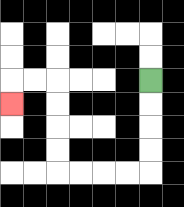{'start': '[6, 3]', 'end': '[0, 4]', 'path_directions': 'D,D,D,D,L,L,L,L,U,U,U,U,L,L,D', 'path_coordinates': '[[6, 3], [6, 4], [6, 5], [6, 6], [6, 7], [5, 7], [4, 7], [3, 7], [2, 7], [2, 6], [2, 5], [2, 4], [2, 3], [1, 3], [0, 3], [0, 4]]'}